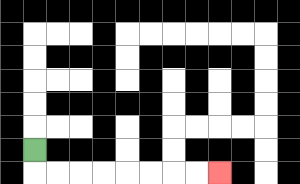{'start': '[1, 6]', 'end': '[9, 7]', 'path_directions': 'D,R,R,R,R,R,R,R,R', 'path_coordinates': '[[1, 6], [1, 7], [2, 7], [3, 7], [4, 7], [5, 7], [6, 7], [7, 7], [8, 7], [9, 7]]'}